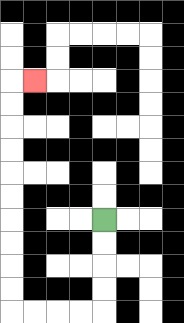{'start': '[4, 9]', 'end': '[1, 3]', 'path_directions': 'D,D,D,D,L,L,L,L,U,U,U,U,U,U,U,U,U,U,R', 'path_coordinates': '[[4, 9], [4, 10], [4, 11], [4, 12], [4, 13], [3, 13], [2, 13], [1, 13], [0, 13], [0, 12], [0, 11], [0, 10], [0, 9], [0, 8], [0, 7], [0, 6], [0, 5], [0, 4], [0, 3], [1, 3]]'}